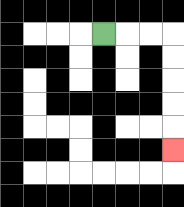{'start': '[4, 1]', 'end': '[7, 6]', 'path_directions': 'R,R,R,D,D,D,D,D', 'path_coordinates': '[[4, 1], [5, 1], [6, 1], [7, 1], [7, 2], [7, 3], [7, 4], [7, 5], [7, 6]]'}